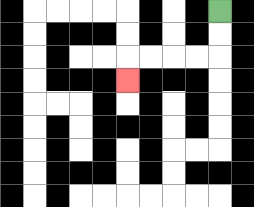{'start': '[9, 0]', 'end': '[5, 3]', 'path_directions': 'D,D,L,L,L,L,D', 'path_coordinates': '[[9, 0], [9, 1], [9, 2], [8, 2], [7, 2], [6, 2], [5, 2], [5, 3]]'}